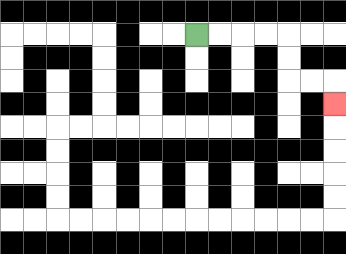{'start': '[8, 1]', 'end': '[14, 4]', 'path_directions': 'R,R,R,R,D,D,R,R,D', 'path_coordinates': '[[8, 1], [9, 1], [10, 1], [11, 1], [12, 1], [12, 2], [12, 3], [13, 3], [14, 3], [14, 4]]'}